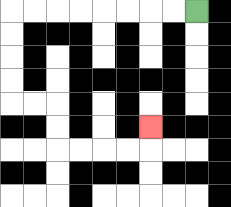{'start': '[8, 0]', 'end': '[6, 5]', 'path_directions': 'L,L,L,L,L,L,L,L,D,D,D,D,R,R,D,D,R,R,R,R,U', 'path_coordinates': '[[8, 0], [7, 0], [6, 0], [5, 0], [4, 0], [3, 0], [2, 0], [1, 0], [0, 0], [0, 1], [0, 2], [0, 3], [0, 4], [1, 4], [2, 4], [2, 5], [2, 6], [3, 6], [4, 6], [5, 6], [6, 6], [6, 5]]'}